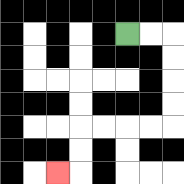{'start': '[5, 1]', 'end': '[2, 7]', 'path_directions': 'R,R,D,D,D,D,L,L,L,L,D,D,L', 'path_coordinates': '[[5, 1], [6, 1], [7, 1], [7, 2], [7, 3], [7, 4], [7, 5], [6, 5], [5, 5], [4, 5], [3, 5], [3, 6], [3, 7], [2, 7]]'}